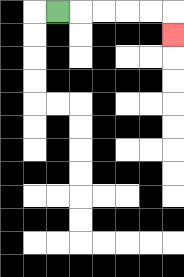{'start': '[2, 0]', 'end': '[7, 1]', 'path_directions': 'R,R,R,R,R,D', 'path_coordinates': '[[2, 0], [3, 0], [4, 0], [5, 0], [6, 0], [7, 0], [7, 1]]'}